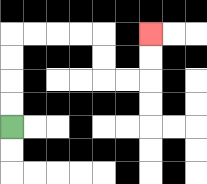{'start': '[0, 5]', 'end': '[6, 1]', 'path_directions': 'U,U,U,U,R,R,R,R,D,D,R,R,U,U', 'path_coordinates': '[[0, 5], [0, 4], [0, 3], [0, 2], [0, 1], [1, 1], [2, 1], [3, 1], [4, 1], [4, 2], [4, 3], [5, 3], [6, 3], [6, 2], [6, 1]]'}